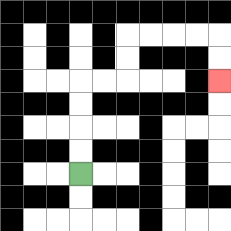{'start': '[3, 7]', 'end': '[9, 3]', 'path_directions': 'U,U,U,U,R,R,U,U,R,R,R,R,D,D', 'path_coordinates': '[[3, 7], [3, 6], [3, 5], [3, 4], [3, 3], [4, 3], [5, 3], [5, 2], [5, 1], [6, 1], [7, 1], [8, 1], [9, 1], [9, 2], [9, 3]]'}